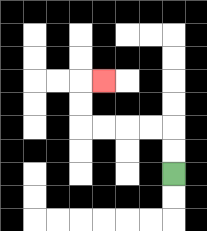{'start': '[7, 7]', 'end': '[4, 3]', 'path_directions': 'U,U,L,L,L,L,U,U,R', 'path_coordinates': '[[7, 7], [7, 6], [7, 5], [6, 5], [5, 5], [4, 5], [3, 5], [3, 4], [3, 3], [4, 3]]'}